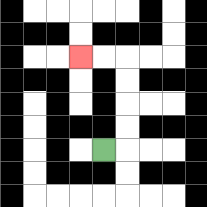{'start': '[4, 6]', 'end': '[3, 2]', 'path_directions': 'R,U,U,U,U,L,L', 'path_coordinates': '[[4, 6], [5, 6], [5, 5], [5, 4], [5, 3], [5, 2], [4, 2], [3, 2]]'}